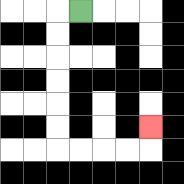{'start': '[3, 0]', 'end': '[6, 5]', 'path_directions': 'L,D,D,D,D,D,D,R,R,R,R,U', 'path_coordinates': '[[3, 0], [2, 0], [2, 1], [2, 2], [2, 3], [2, 4], [2, 5], [2, 6], [3, 6], [4, 6], [5, 6], [6, 6], [6, 5]]'}